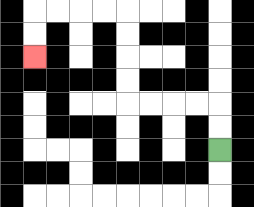{'start': '[9, 6]', 'end': '[1, 2]', 'path_directions': 'U,U,L,L,L,L,U,U,U,U,L,L,L,L,D,D', 'path_coordinates': '[[9, 6], [9, 5], [9, 4], [8, 4], [7, 4], [6, 4], [5, 4], [5, 3], [5, 2], [5, 1], [5, 0], [4, 0], [3, 0], [2, 0], [1, 0], [1, 1], [1, 2]]'}